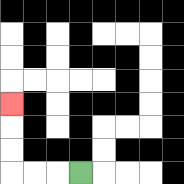{'start': '[3, 7]', 'end': '[0, 4]', 'path_directions': 'L,L,L,U,U,U', 'path_coordinates': '[[3, 7], [2, 7], [1, 7], [0, 7], [0, 6], [0, 5], [0, 4]]'}